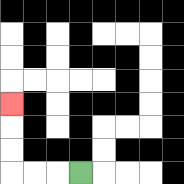{'start': '[3, 7]', 'end': '[0, 4]', 'path_directions': 'L,L,L,U,U,U', 'path_coordinates': '[[3, 7], [2, 7], [1, 7], [0, 7], [0, 6], [0, 5], [0, 4]]'}